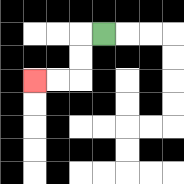{'start': '[4, 1]', 'end': '[1, 3]', 'path_directions': 'L,D,D,L,L', 'path_coordinates': '[[4, 1], [3, 1], [3, 2], [3, 3], [2, 3], [1, 3]]'}